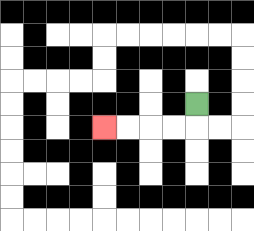{'start': '[8, 4]', 'end': '[4, 5]', 'path_directions': 'D,L,L,L,L', 'path_coordinates': '[[8, 4], [8, 5], [7, 5], [6, 5], [5, 5], [4, 5]]'}